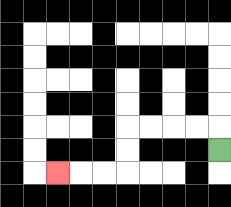{'start': '[9, 6]', 'end': '[2, 7]', 'path_directions': 'U,L,L,L,L,D,D,L,L,L', 'path_coordinates': '[[9, 6], [9, 5], [8, 5], [7, 5], [6, 5], [5, 5], [5, 6], [5, 7], [4, 7], [3, 7], [2, 7]]'}